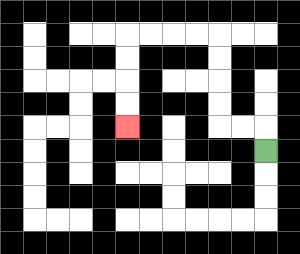{'start': '[11, 6]', 'end': '[5, 5]', 'path_directions': 'U,L,L,U,U,U,U,L,L,L,L,D,D,D,D', 'path_coordinates': '[[11, 6], [11, 5], [10, 5], [9, 5], [9, 4], [9, 3], [9, 2], [9, 1], [8, 1], [7, 1], [6, 1], [5, 1], [5, 2], [5, 3], [5, 4], [5, 5]]'}